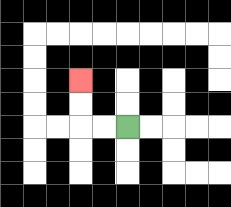{'start': '[5, 5]', 'end': '[3, 3]', 'path_directions': 'L,L,U,U', 'path_coordinates': '[[5, 5], [4, 5], [3, 5], [3, 4], [3, 3]]'}